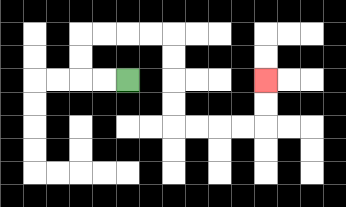{'start': '[5, 3]', 'end': '[11, 3]', 'path_directions': 'L,L,U,U,R,R,R,R,D,D,D,D,R,R,R,R,U,U', 'path_coordinates': '[[5, 3], [4, 3], [3, 3], [3, 2], [3, 1], [4, 1], [5, 1], [6, 1], [7, 1], [7, 2], [7, 3], [7, 4], [7, 5], [8, 5], [9, 5], [10, 5], [11, 5], [11, 4], [11, 3]]'}